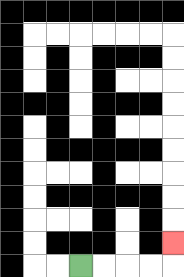{'start': '[3, 11]', 'end': '[7, 10]', 'path_directions': 'R,R,R,R,U', 'path_coordinates': '[[3, 11], [4, 11], [5, 11], [6, 11], [7, 11], [7, 10]]'}